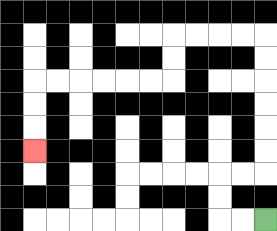{'start': '[11, 9]', 'end': '[1, 6]', 'path_directions': 'L,L,U,U,R,R,U,U,U,U,U,U,L,L,L,L,D,D,L,L,L,L,L,L,D,D,D', 'path_coordinates': '[[11, 9], [10, 9], [9, 9], [9, 8], [9, 7], [10, 7], [11, 7], [11, 6], [11, 5], [11, 4], [11, 3], [11, 2], [11, 1], [10, 1], [9, 1], [8, 1], [7, 1], [7, 2], [7, 3], [6, 3], [5, 3], [4, 3], [3, 3], [2, 3], [1, 3], [1, 4], [1, 5], [1, 6]]'}